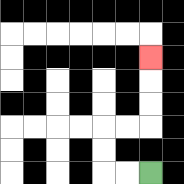{'start': '[6, 7]', 'end': '[6, 2]', 'path_directions': 'L,L,U,U,R,R,U,U,U', 'path_coordinates': '[[6, 7], [5, 7], [4, 7], [4, 6], [4, 5], [5, 5], [6, 5], [6, 4], [6, 3], [6, 2]]'}